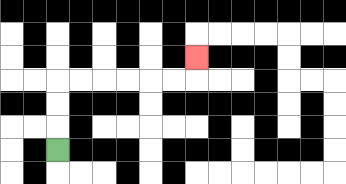{'start': '[2, 6]', 'end': '[8, 2]', 'path_directions': 'U,U,U,R,R,R,R,R,R,U', 'path_coordinates': '[[2, 6], [2, 5], [2, 4], [2, 3], [3, 3], [4, 3], [5, 3], [6, 3], [7, 3], [8, 3], [8, 2]]'}